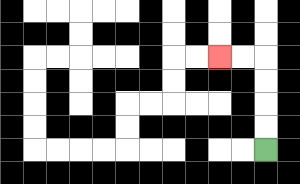{'start': '[11, 6]', 'end': '[9, 2]', 'path_directions': 'U,U,U,U,L,L', 'path_coordinates': '[[11, 6], [11, 5], [11, 4], [11, 3], [11, 2], [10, 2], [9, 2]]'}